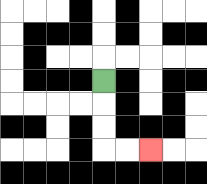{'start': '[4, 3]', 'end': '[6, 6]', 'path_directions': 'D,D,D,R,R', 'path_coordinates': '[[4, 3], [4, 4], [4, 5], [4, 6], [5, 6], [6, 6]]'}